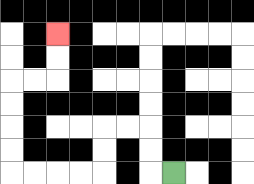{'start': '[7, 7]', 'end': '[2, 1]', 'path_directions': 'L,U,U,L,L,D,D,L,L,L,L,U,U,U,U,R,R,U,U', 'path_coordinates': '[[7, 7], [6, 7], [6, 6], [6, 5], [5, 5], [4, 5], [4, 6], [4, 7], [3, 7], [2, 7], [1, 7], [0, 7], [0, 6], [0, 5], [0, 4], [0, 3], [1, 3], [2, 3], [2, 2], [2, 1]]'}